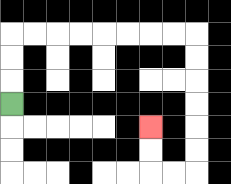{'start': '[0, 4]', 'end': '[6, 5]', 'path_directions': 'U,U,U,R,R,R,R,R,R,R,R,D,D,D,D,D,D,L,L,U,U', 'path_coordinates': '[[0, 4], [0, 3], [0, 2], [0, 1], [1, 1], [2, 1], [3, 1], [4, 1], [5, 1], [6, 1], [7, 1], [8, 1], [8, 2], [8, 3], [8, 4], [8, 5], [8, 6], [8, 7], [7, 7], [6, 7], [6, 6], [6, 5]]'}